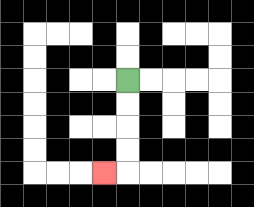{'start': '[5, 3]', 'end': '[4, 7]', 'path_directions': 'D,D,D,D,L', 'path_coordinates': '[[5, 3], [5, 4], [5, 5], [5, 6], [5, 7], [4, 7]]'}